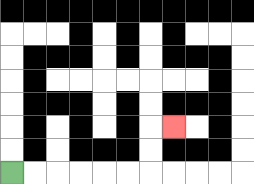{'start': '[0, 7]', 'end': '[7, 5]', 'path_directions': 'R,R,R,R,R,R,U,U,R', 'path_coordinates': '[[0, 7], [1, 7], [2, 7], [3, 7], [4, 7], [5, 7], [6, 7], [6, 6], [6, 5], [7, 5]]'}